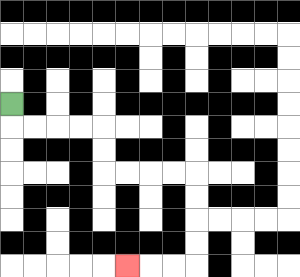{'start': '[0, 4]', 'end': '[5, 11]', 'path_directions': 'D,R,R,R,R,D,D,R,R,R,R,D,D,D,D,L,L,L', 'path_coordinates': '[[0, 4], [0, 5], [1, 5], [2, 5], [3, 5], [4, 5], [4, 6], [4, 7], [5, 7], [6, 7], [7, 7], [8, 7], [8, 8], [8, 9], [8, 10], [8, 11], [7, 11], [6, 11], [5, 11]]'}